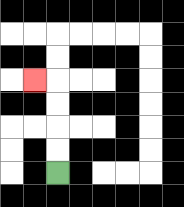{'start': '[2, 7]', 'end': '[1, 3]', 'path_directions': 'U,U,U,U,L', 'path_coordinates': '[[2, 7], [2, 6], [2, 5], [2, 4], [2, 3], [1, 3]]'}